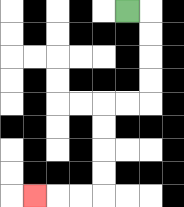{'start': '[5, 0]', 'end': '[1, 8]', 'path_directions': 'R,D,D,D,D,L,L,D,D,D,D,L,L,L', 'path_coordinates': '[[5, 0], [6, 0], [6, 1], [6, 2], [6, 3], [6, 4], [5, 4], [4, 4], [4, 5], [4, 6], [4, 7], [4, 8], [3, 8], [2, 8], [1, 8]]'}